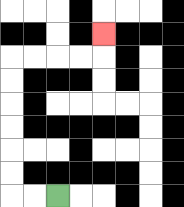{'start': '[2, 8]', 'end': '[4, 1]', 'path_directions': 'L,L,U,U,U,U,U,U,R,R,R,R,U', 'path_coordinates': '[[2, 8], [1, 8], [0, 8], [0, 7], [0, 6], [0, 5], [0, 4], [0, 3], [0, 2], [1, 2], [2, 2], [3, 2], [4, 2], [4, 1]]'}